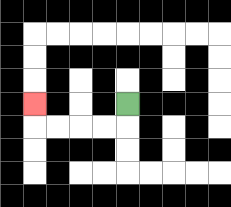{'start': '[5, 4]', 'end': '[1, 4]', 'path_directions': 'D,L,L,L,L,U', 'path_coordinates': '[[5, 4], [5, 5], [4, 5], [3, 5], [2, 5], [1, 5], [1, 4]]'}